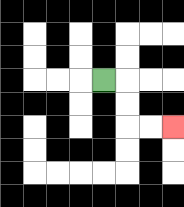{'start': '[4, 3]', 'end': '[7, 5]', 'path_directions': 'R,D,D,R,R', 'path_coordinates': '[[4, 3], [5, 3], [5, 4], [5, 5], [6, 5], [7, 5]]'}